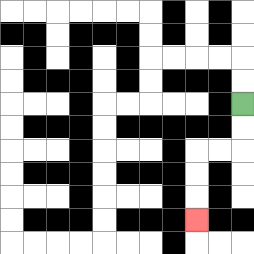{'start': '[10, 4]', 'end': '[8, 9]', 'path_directions': 'D,D,L,L,D,D,D', 'path_coordinates': '[[10, 4], [10, 5], [10, 6], [9, 6], [8, 6], [8, 7], [8, 8], [8, 9]]'}